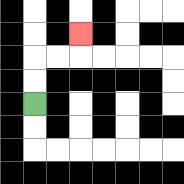{'start': '[1, 4]', 'end': '[3, 1]', 'path_directions': 'U,U,R,R,U', 'path_coordinates': '[[1, 4], [1, 3], [1, 2], [2, 2], [3, 2], [3, 1]]'}